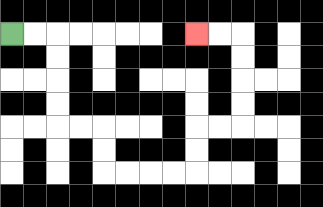{'start': '[0, 1]', 'end': '[8, 1]', 'path_directions': 'R,R,D,D,D,D,R,R,D,D,R,R,R,R,U,U,R,R,U,U,U,U,L,L', 'path_coordinates': '[[0, 1], [1, 1], [2, 1], [2, 2], [2, 3], [2, 4], [2, 5], [3, 5], [4, 5], [4, 6], [4, 7], [5, 7], [6, 7], [7, 7], [8, 7], [8, 6], [8, 5], [9, 5], [10, 5], [10, 4], [10, 3], [10, 2], [10, 1], [9, 1], [8, 1]]'}